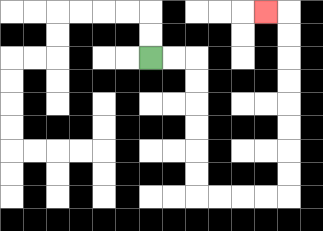{'start': '[6, 2]', 'end': '[11, 0]', 'path_directions': 'R,R,D,D,D,D,D,D,R,R,R,R,U,U,U,U,U,U,U,U,L', 'path_coordinates': '[[6, 2], [7, 2], [8, 2], [8, 3], [8, 4], [8, 5], [8, 6], [8, 7], [8, 8], [9, 8], [10, 8], [11, 8], [12, 8], [12, 7], [12, 6], [12, 5], [12, 4], [12, 3], [12, 2], [12, 1], [12, 0], [11, 0]]'}